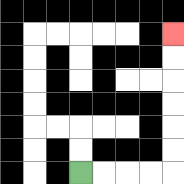{'start': '[3, 7]', 'end': '[7, 1]', 'path_directions': 'R,R,R,R,U,U,U,U,U,U', 'path_coordinates': '[[3, 7], [4, 7], [5, 7], [6, 7], [7, 7], [7, 6], [7, 5], [7, 4], [7, 3], [7, 2], [7, 1]]'}